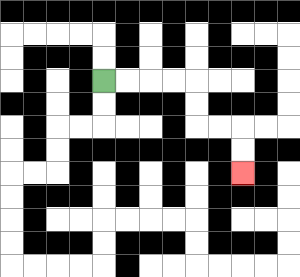{'start': '[4, 3]', 'end': '[10, 7]', 'path_directions': 'R,R,R,R,D,D,R,R,D,D', 'path_coordinates': '[[4, 3], [5, 3], [6, 3], [7, 3], [8, 3], [8, 4], [8, 5], [9, 5], [10, 5], [10, 6], [10, 7]]'}